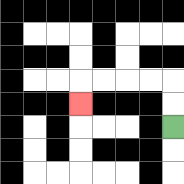{'start': '[7, 5]', 'end': '[3, 4]', 'path_directions': 'U,U,L,L,L,L,D', 'path_coordinates': '[[7, 5], [7, 4], [7, 3], [6, 3], [5, 3], [4, 3], [3, 3], [3, 4]]'}